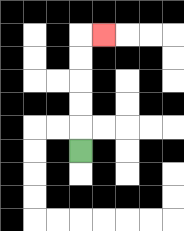{'start': '[3, 6]', 'end': '[4, 1]', 'path_directions': 'U,U,U,U,U,R', 'path_coordinates': '[[3, 6], [3, 5], [3, 4], [3, 3], [3, 2], [3, 1], [4, 1]]'}